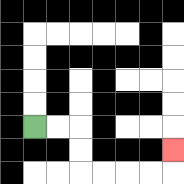{'start': '[1, 5]', 'end': '[7, 6]', 'path_directions': 'R,R,D,D,R,R,R,R,U', 'path_coordinates': '[[1, 5], [2, 5], [3, 5], [3, 6], [3, 7], [4, 7], [5, 7], [6, 7], [7, 7], [7, 6]]'}